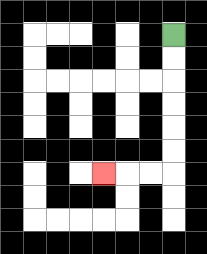{'start': '[7, 1]', 'end': '[4, 7]', 'path_directions': 'D,D,D,D,D,D,L,L,L', 'path_coordinates': '[[7, 1], [7, 2], [7, 3], [7, 4], [7, 5], [7, 6], [7, 7], [6, 7], [5, 7], [4, 7]]'}